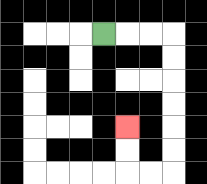{'start': '[4, 1]', 'end': '[5, 5]', 'path_directions': 'R,R,R,D,D,D,D,D,D,L,L,U,U', 'path_coordinates': '[[4, 1], [5, 1], [6, 1], [7, 1], [7, 2], [7, 3], [7, 4], [7, 5], [7, 6], [7, 7], [6, 7], [5, 7], [5, 6], [5, 5]]'}